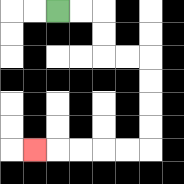{'start': '[2, 0]', 'end': '[1, 6]', 'path_directions': 'R,R,D,D,R,R,D,D,D,D,L,L,L,L,L', 'path_coordinates': '[[2, 0], [3, 0], [4, 0], [4, 1], [4, 2], [5, 2], [6, 2], [6, 3], [6, 4], [6, 5], [6, 6], [5, 6], [4, 6], [3, 6], [2, 6], [1, 6]]'}